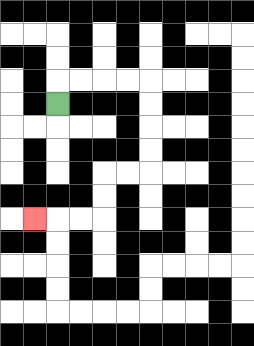{'start': '[2, 4]', 'end': '[1, 9]', 'path_directions': 'U,R,R,R,R,D,D,D,D,L,L,D,D,L,L,L', 'path_coordinates': '[[2, 4], [2, 3], [3, 3], [4, 3], [5, 3], [6, 3], [6, 4], [6, 5], [6, 6], [6, 7], [5, 7], [4, 7], [4, 8], [4, 9], [3, 9], [2, 9], [1, 9]]'}